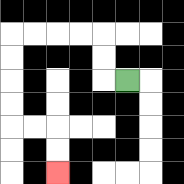{'start': '[5, 3]', 'end': '[2, 7]', 'path_directions': 'L,U,U,L,L,L,L,D,D,D,D,R,R,D,D', 'path_coordinates': '[[5, 3], [4, 3], [4, 2], [4, 1], [3, 1], [2, 1], [1, 1], [0, 1], [0, 2], [0, 3], [0, 4], [0, 5], [1, 5], [2, 5], [2, 6], [2, 7]]'}